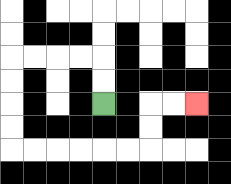{'start': '[4, 4]', 'end': '[8, 4]', 'path_directions': 'U,U,L,L,L,L,D,D,D,D,R,R,R,R,R,R,U,U,R,R', 'path_coordinates': '[[4, 4], [4, 3], [4, 2], [3, 2], [2, 2], [1, 2], [0, 2], [0, 3], [0, 4], [0, 5], [0, 6], [1, 6], [2, 6], [3, 6], [4, 6], [5, 6], [6, 6], [6, 5], [6, 4], [7, 4], [8, 4]]'}